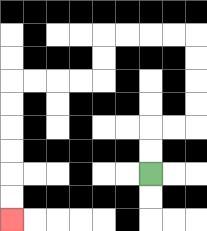{'start': '[6, 7]', 'end': '[0, 9]', 'path_directions': 'U,U,R,R,U,U,U,U,L,L,L,L,D,D,L,L,L,L,D,D,D,D,D,D', 'path_coordinates': '[[6, 7], [6, 6], [6, 5], [7, 5], [8, 5], [8, 4], [8, 3], [8, 2], [8, 1], [7, 1], [6, 1], [5, 1], [4, 1], [4, 2], [4, 3], [3, 3], [2, 3], [1, 3], [0, 3], [0, 4], [0, 5], [0, 6], [0, 7], [0, 8], [0, 9]]'}